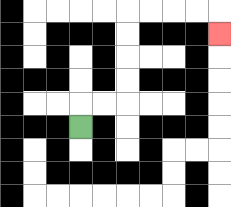{'start': '[3, 5]', 'end': '[9, 1]', 'path_directions': 'U,R,R,U,U,U,U,R,R,R,R,D', 'path_coordinates': '[[3, 5], [3, 4], [4, 4], [5, 4], [5, 3], [5, 2], [5, 1], [5, 0], [6, 0], [7, 0], [8, 0], [9, 0], [9, 1]]'}